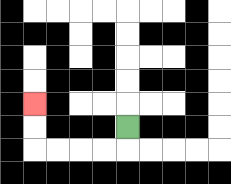{'start': '[5, 5]', 'end': '[1, 4]', 'path_directions': 'D,L,L,L,L,U,U', 'path_coordinates': '[[5, 5], [5, 6], [4, 6], [3, 6], [2, 6], [1, 6], [1, 5], [1, 4]]'}